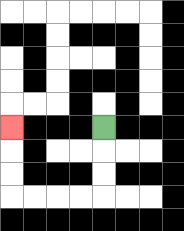{'start': '[4, 5]', 'end': '[0, 5]', 'path_directions': 'D,D,D,L,L,L,L,U,U,U', 'path_coordinates': '[[4, 5], [4, 6], [4, 7], [4, 8], [3, 8], [2, 8], [1, 8], [0, 8], [0, 7], [0, 6], [0, 5]]'}